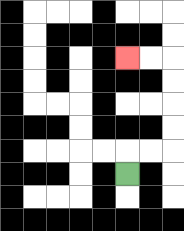{'start': '[5, 7]', 'end': '[5, 2]', 'path_directions': 'U,R,R,U,U,U,U,L,L', 'path_coordinates': '[[5, 7], [5, 6], [6, 6], [7, 6], [7, 5], [7, 4], [7, 3], [7, 2], [6, 2], [5, 2]]'}